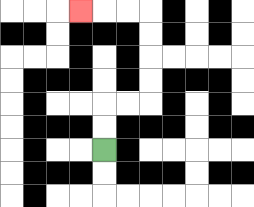{'start': '[4, 6]', 'end': '[3, 0]', 'path_directions': 'U,U,R,R,U,U,U,U,L,L,L', 'path_coordinates': '[[4, 6], [4, 5], [4, 4], [5, 4], [6, 4], [6, 3], [6, 2], [6, 1], [6, 0], [5, 0], [4, 0], [3, 0]]'}